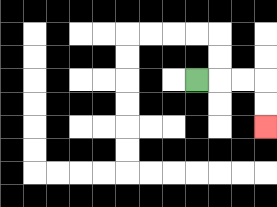{'start': '[8, 3]', 'end': '[11, 5]', 'path_directions': 'R,R,R,D,D', 'path_coordinates': '[[8, 3], [9, 3], [10, 3], [11, 3], [11, 4], [11, 5]]'}